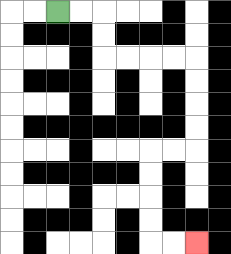{'start': '[2, 0]', 'end': '[8, 10]', 'path_directions': 'R,R,D,D,R,R,R,R,D,D,D,D,L,L,D,D,D,D,R,R', 'path_coordinates': '[[2, 0], [3, 0], [4, 0], [4, 1], [4, 2], [5, 2], [6, 2], [7, 2], [8, 2], [8, 3], [8, 4], [8, 5], [8, 6], [7, 6], [6, 6], [6, 7], [6, 8], [6, 9], [6, 10], [7, 10], [8, 10]]'}